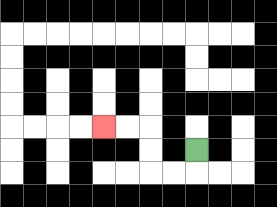{'start': '[8, 6]', 'end': '[4, 5]', 'path_directions': 'D,L,L,U,U,L,L', 'path_coordinates': '[[8, 6], [8, 7], [7, 7], [6, 7], [6, 6], [6, 5], [5, 5], [4, 5]]'}